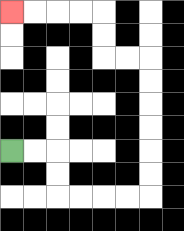{'start': '[0, 6]', 'end': '[0, 0]', 'path_directions': 'R,R,D,D,R,R,R,R,U,U,U,U,U,U,L,L,U,U,L,L,L,L', 'path_coordinates': '[[0, 6], [1, 6], [2, 6], [2, 7], [2, 8], [3, 8], [4, 8], [5, 8], [6, 8], [6, 7], [6, 6], [6, 5], [6, 4], [6, 3], [6, 2], [5, 2], [4, 2], [4, 1], [4, 0], [3, 0], [2, 0], [1, 0], [0, 0]]'}